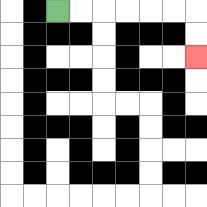{'start': '[2, 0]', 'end': '[8, 2]', 'path_directions': 'R,R,R,R,R,R,D,D', 'path_coordinates': '[[2, 0], [3, 0], [4, 0], [5, 0], [6, 0], [7, 0], [8, 0], [8, 1], [8, 2]]'}